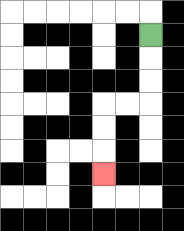{'start': '[6, 1]', 'end': '[4, 7]', 'path_directions': 'D,D,D,L,L,D,D,D', 'path_coordinates': '[[6, 1], [6, 2], [6, 3], [6, 4], [5, 4], [4, 4], [4, 5], [4, 6], [4, 7]]'}